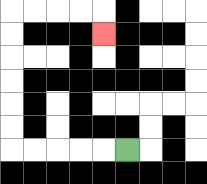{'start': '[5, 6]', 'end': '[4, 1]', 'path_directions': 'L,L,L,L,L,U,U,U,U,U,U,R,R,R,R,D', 'path_coordinates': '[[5, 6], [4, 6], [3, 6], [2, 6], [1, 6], [0, 6], [0, 5], [0, 4], [0, 3], [0, 2], [0, 1], [0, 0], [1, 0], [2, 0], [3, 0], [4, 0], [4, 1]]'}